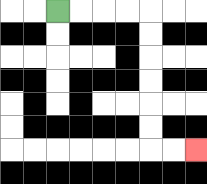{'start': '[2, 0]', 'end': '[8, 6]', 'path_directions': 'R,R,R,R,D,D,D,D,D,D,R,R', 'path_coordinates': '[[2, 0], [3, 0], [4, 0], [5, 0], [6, 0], [6, 1], [6, 2], [6, 3], [6, 4], [6, 5], [6, 6], [7, 6], [8, 6]]'}